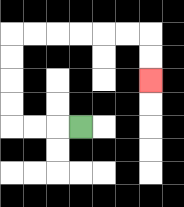{'start': '[3, 5]', 'end': '[6, 3]', 'path_directions': 'L,L,L,U,U,U,U,R,R,R,R,R,R,D,D', 'path_coordinates': '[[3, 5], [2, 5], [1, 5], [0, 5], [0, 4], [0, 3], [0, 2], [0, 1], [1, 1], [2, 1], [3, 1], [4, 1], [5, 1], [6, 1], [6, 2], [6, 3]]'}